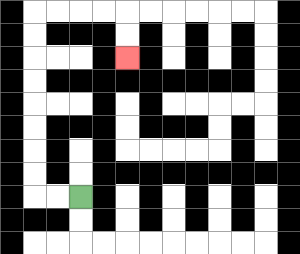{'start': '[3, 8]', 'end': '[5, 2]', 'path_directions': 'L,L,U,U,U,U,U,U,U,U,R,R,R,R,D,D', 'path_coordinates': '[[3, 8], [2, 8], [1, 8], [1, 7], [1, 6], [1, 5], [1, 4], [1, 3], [1, 2], [1, 1], [1, 0], [2, 0], [3, 0], [4, 0], [5, 0], [5, 1], [5, 2]]'}